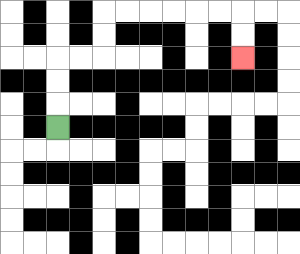{'start': '[2, 5]', 'end': '[10, 2]', 'path_directions': 'U,U,U,R,R,U,U,R,R,R,R,R,R,D,D', 'path_coordinates': '[[2, 5], [2, 4], [2, 3], [2, 2], [3, 2], [4, 2], [4, 1], [4, 0], [5, 0], [6, 0], [7, 0], [8, 0], [9, 0], [10, 0], [10, 1], [10, 2]]'}